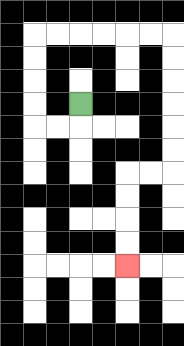{'start': '[3, 4]', 'end': '[5, 11]', 'path_directions': 'D,L,L,U,U,U,U,R,R,R,R,R,R,D,D,D,D,D,D,L,L,D,D,D,D', 'path_coordinates': '[[3, 4], [3, 5], [2, 5], [1, 5], [1, 4], [1, 3], [1, 2], [1, 1], [2, 1], [3, 1], [4, 1], [5, 1], [6, 1], [7, 1], [7, 2], [7, 3], [7, 4], [7, 5], [7, 6], [7, 7], [6, 7], [5, 7], [5, 8], [5, 9], [5, 10], [5, 11]]'}